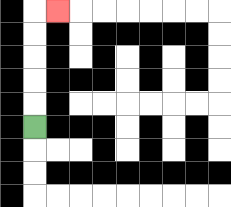{'start': '[1, 5]', 'end': '[2, 0]', 'path_directions': 'U,U,U,U,U,R', 'path_coordinates': '[[1, 5], [1, 4], [1, 3], [1, 2], [1, 1], [1, 0], [2, 0]]'}